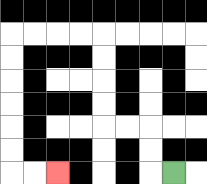{'start': '[7, 7]', 'end': '[2, 7]', 'path_directions': 'L,U,U,L,L,U,U,U,U,L,L,L,L,D,D,D,D,D,D,R,R', 'path_coordinates': '[[7, 7], [6, 7], [6, 6], [6, 5], [5, 5], [4, 5], [4, 4], [4, 3], [4, 2], [4, 1], [3, 1], [2, 1], [1, 1], [0, 1], [0, 2], [0, 3], [0, 4], [0, 5], [0, 6], [0, 7], [1, 7], [2, 7]]'}